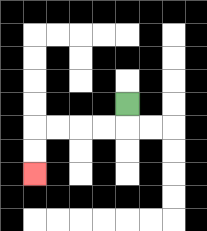{'start': '[5, 4]', 'end': '[1, 7]', 'path_directions': 'D,L,L,L,L,D,D', 'path_coordinates': '[[5, 4], [5, 5], [4, 5], [3, 5], [2, 5], [1, 5], [1, 6], [1, 7]]'}